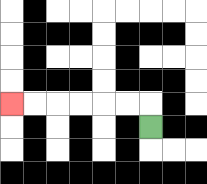{'start': '[6, 5]', 'end': '[0, 4]', 'path_directions': 'U,L,L,L,L,L,L', 'path_coordinates': '[[6, 5], [6, 4], [5, 4], [4, 4], [3, 4], [2, 4], [1, 4], [0, 4]]'}